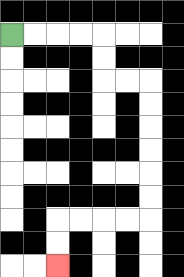{'start': '[0, 1]', 'end': '[2, 11]', 'path_directions': 'R,R,R,R,D,D,R,R,D,D,D,D,D,D,L,L,L,L,D,D', 'path_coordinates': '[[0, 1], [1, 1], [2, 1], [3, 1], [4, 1], [4, 2], [4, 3], [5, 3], [6, 3], [6, 4], [6, 5], [6, 6], [6, 7], [6, 8], [6, 9], [5, 9], [4, 9], [3, 9], [2, 9], [2, 10], [2, 11]]'}